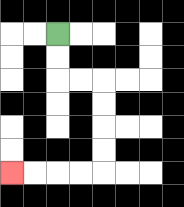{'start': '[2, 1]', 'end': '[0, 7]', 'path_directions': 'D,D,R,R,D,D,D,D,L,L,L,L', 'path_coordinates': '[[2, 1], [2, 2], [2, 3], [3, 3], [4, 3], [4, 4], [4, 5], [4, 6], [4, 7], [3, 7], [2, 7], [1, 7], [0, 7]]'}